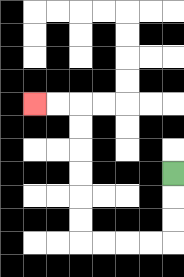{'start': '[7, 7]', 'end': '[1, 4]', 'path_directions': 'D,D,D,L,L,L,L,U,U,U,U,U,U,L,L', 'path_coordinates': '[[7, 7], [7, 8], [7, 9], [7, 10], [6, 10], [5, 10], [4, 10], [3, 10], [3, 9], [3, 8], [3, 7], [3, 6], [3, 5], [3, 4], [2, 4], [1, 4]]'}